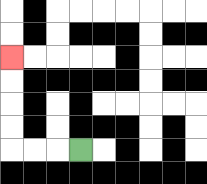{'start': '[3, 6]', 'end': '[0, 2]', 'path_directions': 'L,L,L,U,U,U,U', 'path_coordinates': '[[3, 6], [2, 6], [1, 6], [0, 6], [0, 5], [0, 4], [0, 3], [0, 2]]'}